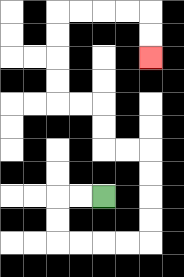{'start': '[4, 8]', 'end': '[6, 2]', 'path_directions': 'L,L,D,D,R,R,R,R,U,U,U,U,L,L,U,U,L,L,U,U,U,U,R,R,R,R,D,D', 'path_coordinates': '[[4, 8], [3, 8], [2, 8], [2, 9], [2, 10], [3, 10], [4, 10], [5, 10], [6, 10], [6, 9], [6, 8], [6, 7], [6, 6], [5, 6], [4, 6], [4, 5], [4, 4], [3, 4], [2, 4], [2, 3], [2, 2], [2, 1], [2, 0], [3, 0], [4, 0], [5, 0], [6, 0], [6, 1], [6, 2]]'}